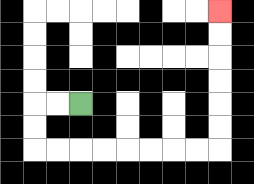{'start': '[3, 4]', 'end': '[9, 0]', 'path_directions': 'L,L,D,D,R,R,R,R,R,R,R,R,U,U,U,U,U,U', 'path_coordinates': '[[3, 4], [2, 4], [1, 4], [1, 5], [1, 6], [2, 6], [3, 6], [4, 6], [5, 6], [6, 6], [7, 6], [8, 6], [9, 6], [9, 5], [9, 4], [9, 3], [9, 2], [9, 1], [9, 0]]'}